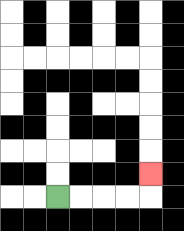{'start': '[2, 8]', 'end': '[6, 7]', 'path_directions': 'R,R,R,R,U', 'path_coordinates': '[[2, 8], [3, 8], [4, 8], [5, 8], [6, 8], [6, 7]]'}